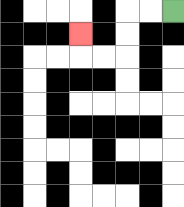{'start': '[7, 0]', 'end': '[3, 1]', 'path_directions': 'L,L,D,D,L,L,U', 'path_coordinates': '[[7, 0], [6, 0], [5, 0], [5, 1], [5, 2], [4, 2], [3, 2], [3, 1]]'}